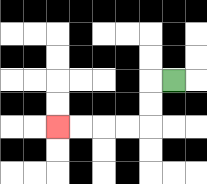{'start': '[7, 3]', 'end': '[2, 5]', 'path_directions': 'L,D,D,L,L,L,L', 'path_coordinates': '[[7, 3], [6, 3], [6, 4], [6, 5], [5, 5], [4, 5], [3, 5], [2, 5]]'}